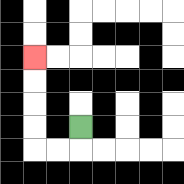{'start': '[3, 5]', 'end': '[1, 2]', 'path_directions': 'D,L,L,U,U,U,U', 'path_coordinates': '[[3, 5], [3, 6], [2, 6], [1, 6], [1, 5], [1, 4], [1, 3], [1, 2]]'}